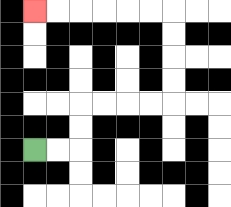{'start': '[1, 6]', 'end': '[1, 0]', 'path_directions': 'R,R,U,U,R,R,R,R,U,U,U,U,L,L,L,L,L,L', 'path_coordinates': '[[1, 6], [2, 6], [3, 6], [3, 5], [3, 4], [4, 4], [5, 4], [6, 4], [7, 4], [7, 3], [7, 2], [7, 1], [7, 0], [6, 0], [5, 0], [4, 0], [3, 0], [2, 0], [1, 0]]'}